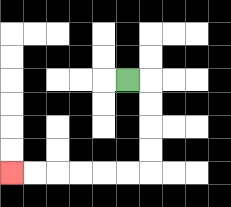{'start': '[5, 3]', 'end': '[0, 7]', 'path_directions': 'R,D,D,D,D,L,L,L,L,L,L', 'path_coordinates': '[[5, 3], [6, 3], [6, 4], [6, 5], [6, 6], [6, 7], [5, 7], [4, 7], [3, 7], [2, 7], [1, 7], [0, 7]]'}